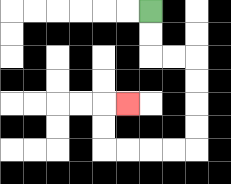{'start': '[6, 0]', 'end': '[5, 4]', 'path_directions': 'D,D,R,R,D,D,D,D,L,L,L,L,U,U,R', 'path_coordinates': '[[6, 0], [6, 1], [6, 2], [7, 2], [8, 2], [8, 3], [8, 4], [8, 5], [8, 6], [7, 6], [6, 6], [5, 6], [4, 6], [4, 5], [4, 4], [5, 4]]'}